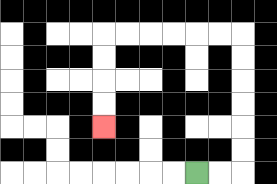{'start': '[8, 7]', 'end': '[4, 5]', 'path_directions': 'R,R,U,U,U,U,U,U,L,L,L,L,L,L,D,D,D,D', 'path_coordinates': '[[8, 7], [9, 7], [10, 7], [10, 6], [10, 5], [10, 4], [10, 3], [10, 2], [10, 1], [9, 1], [8, 1], [7, 1], [6, 1], [5, 1], [4, 1], [4, 2], [4, 3], [4, 4], [4, 5]]'}